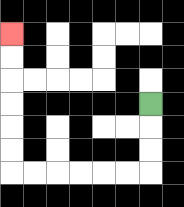{'start': '[6, 4]', 'end': '[0, 1]', 'path_directions': 'D,D,D,L,L,L,L,L,L,U,U,U,U,U,U', 'path_coordinates': '[[6, 4], [6, 5], [6, 6], [6, 7], [5, 7], [4, 7], [3, 7], [2, 7], [1, 7], [0, 7], [0, 6], [0, 5], [0, 4], [0, 3], [0, 2], [0, 1]]'}